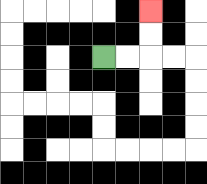{'start': '[4, 2]', 'end': '[6, 0]', 'path_directions': 'R,R,U,U', 'path_coordinates': '[[4, 2], [5, 2], [6, 2], [6, 1], [6, 0]]'}